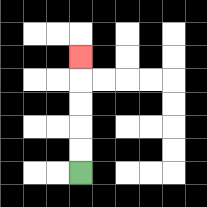{'start': '[3, 7]', 'end': '[3, 2]', 'path_directions': 'U,U,U,U,U', 'path_coordinates': '[[3, 7], [3, 6], [3, 5], [3, 4], [3, 3], [3, 2]]'}